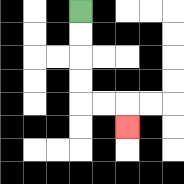{'start': '[3, 0]', 'end': '[5, 5]', 'path_directions': 'D,D,D,D,R,R,D', 'path_coordinates': '[[3, 0], [3, 1], [3, 2], [3, 3], [3, 4], [4, 4], [5, 4], [5, 5]]'}